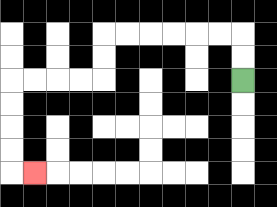{'start': '[10, 3]', 'end': '[1, 7]', 'path_directions': 'U,U,L,L,L,L,L,L,D,D,L,L,L,L,D,D,D,D,R', 'path_coordinates': '[[10, 3], [10, 2], [10, 1], [9, 1], [8, 1], [7, 1], [6, 1], [5, 1], [4, 1], [4, 2], [4, 3], [3, 3], [2, 3], [1, 3], [0, 3], [0, 4], [0, 5], [0, 6], [0, 7], [1, 7]]'}